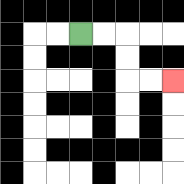{'start': '[3, 1]', 'end': '[7, 3]', 'path_directions': 'R,R,D,D,R,R', 'path_coordinates': '[[3, 1], [4, 1], [5, 1], [5, 2], [5, 3], [6, 3], [7, 3]]'}